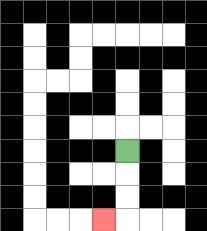{'start': '[5, 6]', 'end': '[4, 9]', 'path_directions': 'D,D,D,L', 'path_coordinates': '[[5, 6], [5, 7], [5, 8], [5, 9], [4, 9]]'}